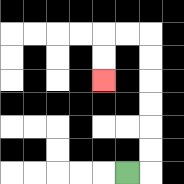{'start': '[5, 7]', 'end': '[4, 3]', 'path_directions': 'R,U,U,U,U,U,U,L,L,D,D', 'path_coordinates': '[[5, 7], [6, 7], [6, 6], [6, 5], [6, 4], [6, 3], [6, 2], [6, 1], [5, 1], [4, 1], [4, 2], [4, 3]]'}